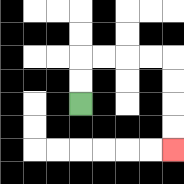{'start': '[3, 4]', 'end': '[7, 6]', 'path_directions': 'U,U,R,R,R,R,D,D,D,D', 'path_coordinates': '[[3, 4], [3, 3], [3, 2], [4, 2], [5, 2], [6, 2], [7, 2], [7, 3], [7, 4], [7, 5], [7, 6]]'}